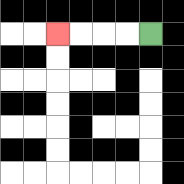{'start': '[6, 1]', 'end': '[2, 1]', 'path_directions': 'L,L,L,L', 'path_coordinates': '[[6, 1], [5, 1], [4, 1], [3, 1], [2, 1]]'}